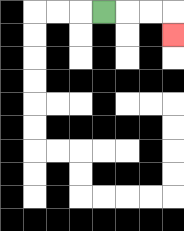{'start': '[4, 0]', 'end': '[7, 1]', 'path_directions': 'R,R,R,D', 'path_coordinates': '[[4, 0], [5, 0], [6, 0], [7, 0], [7, 1]]'}